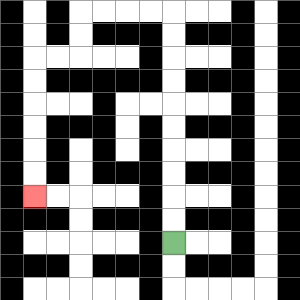{'start': '[7, 10]', 'end': '[1, 8]', 'path_directions': 'U,U,U,U,U,U,U,U,U,U,L,L,L,L,D,D,L,L,D,D,D,D,D,D', 'path_coordinates': '[[7, 10], [7, 9], [7, 8], [7, 7], [7, 6], [7, 5], [7, 4], [7, 3], [7, 2], [7, 1], [7, 0], [6, 0], [5, 0], [4, 0], [3, 0], [3, 1], [3, 2], [2, 2], [1, 2], [1, 3], [1, 4], [1, 5], [1, 6], [1, 7], [1, 8]]'}